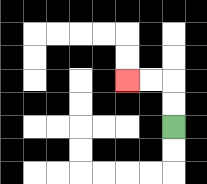{'start': '[7, 5]', 'end': '[5, 3]', 'path_directions': 'U,U,L,L', 'path_coordinates': '[[7, 5], [7, 4], [7, 3], [6, 3], [5, 3]]'}